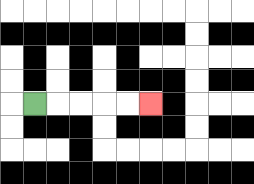{'start': '[1, 4]', 'end': '[6, 4]', 'path_directions': 'R,R,R,R,R', 'path_coordinates': '[[1, 4], [2, 4], [3, 4], [4, 4], [5, 4], [6, 4]]'}